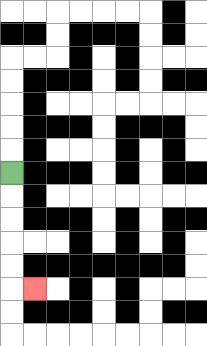{'start': '[0, 7]', 'end': '[1, 12]', 'path_directions': 'D,D,D,D,D,R', 'path_coordinates': '[[0, 7], [0, 8], [0, 9], [0, 10], [0, 11], [0, 12], [1, 12]]'}